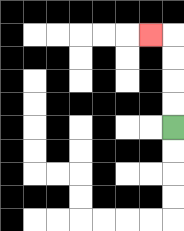{'start': '[7, 5]', 'end': '[6, 1]', 'path_directions': 'U,U,U,U,L', 'path_coordinates': '[[7, 5], [7, 4], [7, 3], [7, 2], [7, 1], [6, 1]]'}